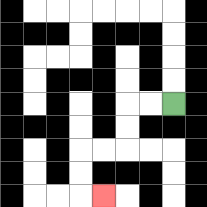{'start': '[7, 4]', 'end': '[4, 8]', 'path_directions': 'L,L,D,D,L,L,D,D,R', 'path_coordinates': '[[7, 4], [6, 4], [5, 4], [5, 5], [5, 6], [4, 6], [3, 6], [3, 7], [3, 8], [4, 8]]'}